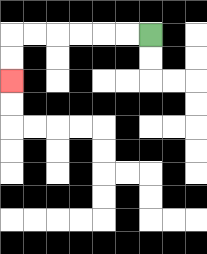{'start': '[6, 1]', 'end': '[0, 3]', 'path_directions': 'L,L,L,L,L,L,D,D', 'path_coordinates': '[[6, 1], [5, 1], [4, 1], [3, 1], [2, 1], [1, 1], [0, 1], [0, 2], [0, 3]]'}